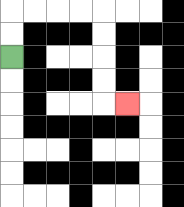{'start': '[0, 2]', 'end': '[5, 4]', 'path_directions': 'U,U,R,R,R,R,D,D,D,D,R', 'path_coordinates': '[[0, 2], [0, 1], [0, 0], [1, 0], [2, 0], [3, 0], [4, 0], [4, 1], [4, 2], [4, 3], [4, 4], [5, 4]]'}